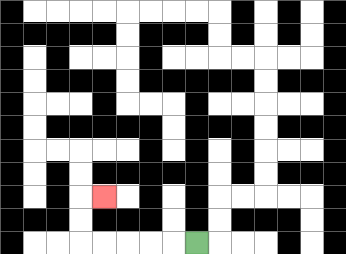{'start': '[8, 10]', 'end': '[4, 8]', 'path_directions': 'L,L,L,L,L,U,U,R', 'path_coordinates': '[[8, 10], [7, 10], [6, 10], [5, 10], [4, 10], [3, 10], [3, 9], [3, 8], [4, 8]]'}